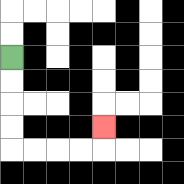{'start': '[0, 2]', 'end': '[4, 5]', 'path_directions': 'D,D,D,D,R,R,R,R,U', 'path_coordinates': '[[0, 2], [0, 3], [0, 4], [0, 5], [0, 6], [1, 6], [2, 6], [3, 6], [4, 6], [4, 5]]'}